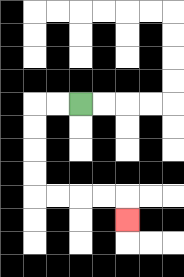{'start': '[3, 4]', 'end': '[5, 9]', 'path_directions': 'L,L,D,D,D,D,R,R,R,R,D', 'path_coordinates': '[[3, 4], [2, 4], [1, 4], [1, 5], [1, 6], [1, 7], [1, 8], [2, 8], [3, 8], [4, 8], [5, 8], [5, 9]]'}